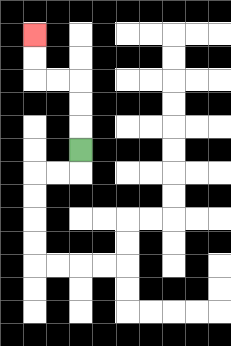{'start': '[3, 6]', 'end': '[1, 1]', 'path_directions': 'U,U,U,L,L,U,U', 'path_coordinates': '[[3, 6], [3, 5], [3, 4], [3, 3], [2, 3], [1, 3], [1, 2], [1, 1]]'}